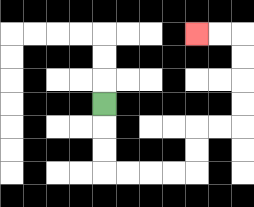{'start': '[4, 4]', 'end': '[8, 1]', 'path_directions': 'D,D,D,R,R,R,R,U,U,R,R,U,U,U,U,L,L', 'path_coordinates': '[[4, 4], [4, 5], [4, 6], [4, 7], [5, 7], [6, 7], [7, 7], [8, 7], [8, 6], [8, 5], [9, 5], [10, 5], [10, 4], [10, 3], [10, 2], [10, 1], [9, 1], [8, 1]]'}